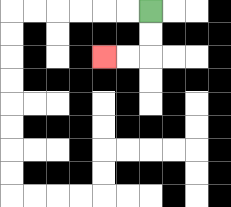{'start': '[6, 0]', 'end': '[4, 2]', 'path_directions': 'D,D,L,L', 'path_coordinates': '[[6, 0], [6, 1], [6, 2], [5, 2], [4, 2]]'}